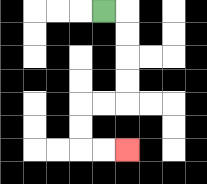{'start': '[4, 0]', 'end': '[5, 6]', 'path_directions': 'R,D,D,D,D,L,L,D,D,R,R', 'path_coordinates': '[[4, 0], [5, 0], [5, 1], [5, 2], [5, 3], [5, 4], [4, 4], [3, 4], [3, 5], [3, 6], [4, 6], [5, 6]]'}